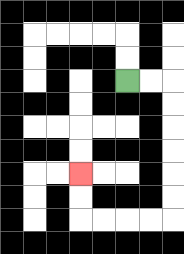{'start': '[5, 3]', 'end': '[3, 7]', 'path_directions': 'R,R,D,D,D,D,D,D,L,L,L,L,U,U', 'path_coordinates': '[[5, 3], [6, 3], [7, 3], [7, 4], [7, 5], [7, 6], [7, 7], [7, 8], [7, 9], [6, 9], [5, 9], [4, 9], [3, 9], [3, 8], [3, 7]]'}